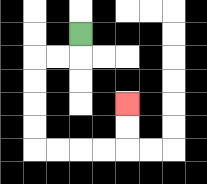{'start': '[3, 1]', 'end': '[5, 4]', 'path_directions': 'D,L,L,D,D,D,D,R,R,R,R,U,U', 'path_coordinates': '[[3, 1], [3, 2], [2, 2], [1, 2], [1, 3], [1, 4], [1, 5], [1, 6], [2, 6], [3, 6], [4, 6], [5, 6], [5, 5], [5, 4]]'}